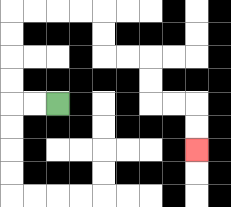{'start': '[2, 4]', 'end': '[8, 6]', 'path_directions': 'L,L,U,U,U,U,R,R,R,R,D,D,R,R,D,D,R,R,D,D', 'path_coordinates': '[[2, 4], [1, 4], [0, 4], [0, 3], [0, 2], [0, 1], [0, 0], [1, 0], [2, 0], [3, 0], [4, 0], [4, 1], [4, 2], [5, 2], [6, 2], [6, 3], [6, 4], [7, 4], [8, 4], [8, 5], [8, 6]]'}